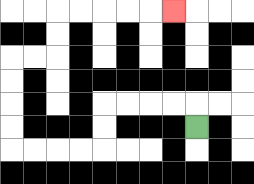{'start': '[8, 5]', 'end': '[7, 0]', 'path_directions': 'U,L,L,L,L,D,D,L,L,L,L,U,U,U,U,R,R,U,U,R,R,R,R,R', 'path_coordinates': '[[8, 5], [8, 4], [7, 4], [6, 4], [5, 4], [4, 4], [4, 5], [4, 6], [3, 6], [2, 6], [1, 6], [0, 6], [0, 5], [0, 4], [0, 3], [0, 2], [1, 2], [2, 2], [2, 1], [2, 0], [3, 0], [4, 0], [5, 0], [6, 0], [7, 0]]'}